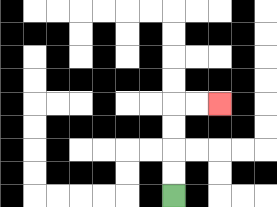{'start': '[7, 8]', 'end': '[9, 4]', 'path_directions': 'U,U,U,U,R,R', 'path_coordinates': '[[7, 8], [7, 7], [7, 6], [7, 5], [7, 4], [8, 4], [9, 4]]'}